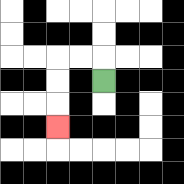{'start': '[4, 3]', 'end': '[2, 5]', 'path_directions': 'U,L,L,D,D,D', 'path_coordinates': '[[4, 3], [4, 2], [3, 2], [2, 2], [2, 3], [2, 4], [2, 5]]'}